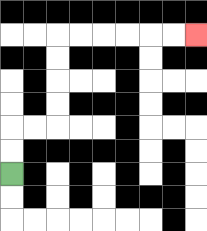{'start': '[0, 7]', 'end': '[8, 1]', 'path_directions': 'U,U,R,R,U,U,U,U,R,R,R,R,R,R', 'path_coordinates': '[[0, 7], [0, 6], [0, 5], [1, 5], [2, 5], [2, 4], [2, 3], [2, 2], [2, 1], [3, 1], [4, 1], [5, 1], [6, 1], [7, 1], [8, 1]]'}